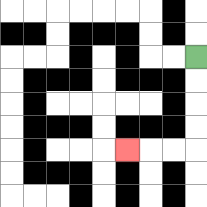{'start': '[8, 2]', 'end': '[5, 6]', 'path_directions': 'D,D,D,D,L,L,L', 'path_coordinates': '[[8, 2], [8, 3], [8, 4], [8, 5], [8, 6], [7, 6], [6, 6], [5, 6]]'}